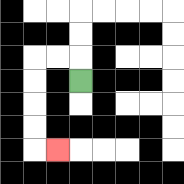{'start': '[3, 3]', 'end': '[2, 6]', 'path_directions': 'U,L,L,D,D,D,D,R', 'path_coordinates': '[[3, 3], [3, 2], [2, 2], [1, 2], [1, 3], [1, 4], [1, 5], [1, 6], [2, 6]]'}